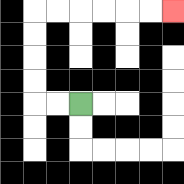{'start': '[3, 4]', 'end': '[7, 0]', 'path_directions': 'L,L,U,U,U,U,R,R,R,R,R,R', 'path_coordinates': '[[3, 4], [2, 4], [1, 4], [1, 3], [1, 2], [1, 1], [1, 0], [2, 0], [3, 0], [4, 0], [5, 0], [6, 0], [7, 0]]'}